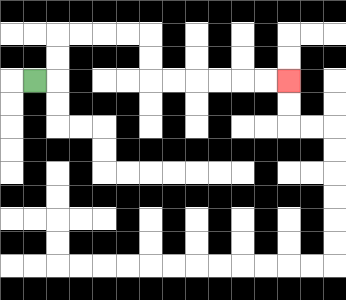{'start': '[1, 3]', 'end': '[12, 3]', 'path_directions': 'R,U,U,R,R,R,R,D,D,R,R,R,R,R,R', 'path_coordinates': '[[1, 3], [2, 3], [2, 2], [2, 1], [3, 1], [4, 1], [5, 1], [6, 1], [6, 2], [6, 3], [7, 3], [8, 3], [9, 3], [10, 3], [11, 3], [12, 3]]'}